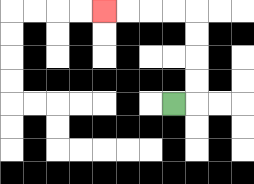{'start': '[7, 4]', 'end': '[4, 0]', 'path_directions': 'R,U,U,U,U,L,L,L,L', 'path_coordinates': '[[7, 4], [8, 4], [8, 3], [8, 2], [8, 1], [8, 0], [7, 0], [6, 0], [5, 0], [4, 0]]'}